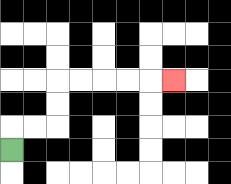{'start': '[0, 6]', 'end': '[7, 3]', 'path_directions': 'U,R,R,U,U,R,R,R,R,R', 'path_coordinates': '[[0, 6], [0, 5], [1, 5], [2, 5], [2, 4], [2, 3], [3, 3], [4, 3], [5, 3], [6, 3], [7, 3]]'}